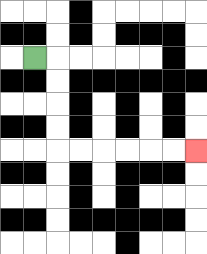{'start': '[1, 2]', 'end': '[8, 6]', 'path_directions': 'R,D,D,D,D,R,R,R,R,R,R', 'path_coordinates': '[[1, 2], [2, 2], [2, 3], [2, 4], [2, 5], [2, 6], [3, 6], [4, 6], [5, 6], [6, 6], [7, 6], [8, 6]]'}